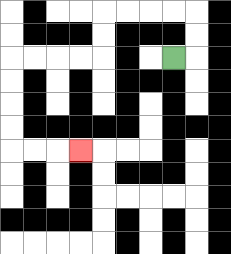{'start': '[7, 2]', 'end': '[3, 6]', 'path_directions': 'R,U,U,L,L,L,L,D,D,L,L,L,L,D,D,D,D,R,R,R', 'path_coordinates': '[[7, 2], [8, 2], [8, 1], [8, 0], [7, 0], [6, 0], [5, 0], [4, 0], [4, 1], [4, 2], [3, 2], [2, 2], [1, 2], [0, 2], [0, 3], [0, 4], [0, 5], [0, 6], [1, 6], [2, 6], [3, 6]]'}